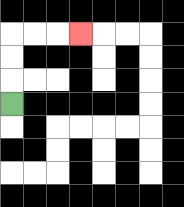{'start': '[0, 4]', 'end': '[3, 1]', 'path_directions': 'U,U,U,R,R,R', 'path_coordinates': '[[0, 4], [0, 3], [0, 2], [0, 1], [1, 1], [2, 1], [3, 1]]'}